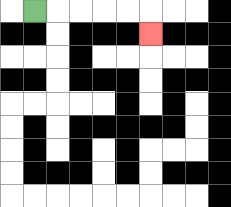{'start': '[1, 0]', 'end': '[6, 1]', 'path_directions': 'R,R,R,R,R,D', 'path_coordinates': '[[1, 0], [2, 0], [3, 0], [4, 0], [5, 0], [6, 0], [6, 1]]'}